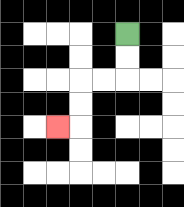{'start': '[5, 1]', 'end': '[2, 5]', 'path_directions': 'D,D,L,L,D,D,L', 'path_coordinates': '[[5, 1], [5, 2], [5, 3], [4, 3], [3, 3], [3, 4], [3, 5], [2, 5]]'}